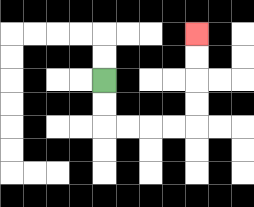{'start': '[4, 3]', 'end': '[8, 1]', 'path_directions': 'D,D,R,R,R,R,U,U,U,U', 'path_coordinates': '[[4, 3], [4, 4], [4, 5], [5, 5], [6, 5], [7, 5], [8, 5], [8, 4], [8, 3], [8, 2], [8, 1]]'}